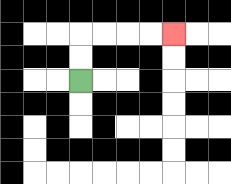{'start': '[3, 3]', 'end': '[7, 1]', 'path_directions': 'U,U,R,R,R,R', 'path_coordinates': '[[3, 3], [3, 2], [3, 1], [4, 1], [5, 1], [6, 1], [7, 1]]'}